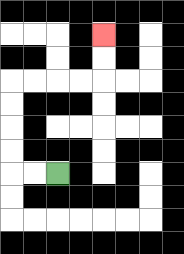{'start': '[2, 7]', 'end': '[4, 1]', 'path_directions': 'L,L,U,U,U,U,R,R,R,R,U,U', 'path_coordinates': '[[2, 7], [1, 7], [0, 7], [0, 6], [0, 5], [0, 4], [0, 3], [1, 3], [2, 3], [3, 3], [4, 3], [4, 2], [4, 1]]'}